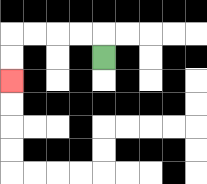{'start': '[4, 2]', 'end': '[0, 3]', 'path_directions': 'U,L,L,L,L,D,D', 'path_coordinates': '[[4, 2], [4, 1], [3, 1], [2, 1], [1, 1], [0, 1], [0, 2], [0, 3]]'}